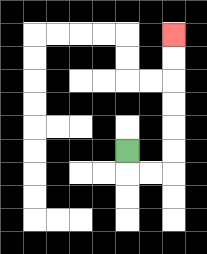{'start': '[5, 6]', 'end': '[7, 1]', 'path_directions': 'D,R,R,U,U,U,U,U,U', 'path_coordinates': '[[5, 6], [5, 7], [6, 7], [7, 7], [7, 6], [7, 5], [7, 4], [7, 3], [7, 2], [7, 1]]'}